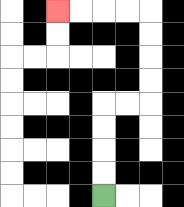{'start': '[4, 8]', 'end': '[2, 0]', 'path_directions': 'U,U,U,U,R,R,U,U,U,U,L,L,L,L', 'path_coordinates': '[[4, 8], [4, 7], [4, 6], [4, 5], [4, 4], [5, 4], [6, 4], [6, 3], [6, 2], [6, 1], [6, 0], [5, 0], [4, 0], [3, 0], [2, 0]]'}